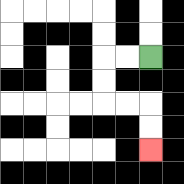{'start': '[6, 2]', 'end': '[6, 6]', 'path_directions': 'L,L,D,D,R,R,D,D', 'path_coordinates': '[[6, 2], [5, 2], [4, 2], [4, 3], [4, 4], [5, 4], [6, 4], [6, 5], [6, 6]]'}